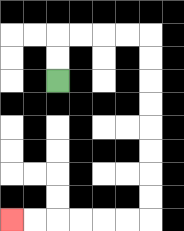{'start': '[2, 3]', 'end': '[0, 9]', 'path_directions': 'U,U,R,R,R,R,D,D,D,D,D,D,D,D,L,L,L,L,L,L', 'path_coordinates': '[[2, 3], [2, 2], [2, 1], [3, 1], [4, 1], [5, 1], [6, 1], [6, 2], [6, 3], [6, 4], [6, 5], [6, 6], [6, 7], [6, 8], [6, 9], [5, 9], [4, 9], [3, 9], [2, 9], [1, 9], [0, 9]]'}